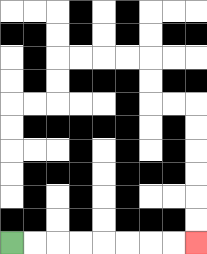{'start': '[0, 10]', 'end': '[8, 10]', 'path_directions': 'R,R,R,R,R,R,R,R', 'path_coordinates': '[[0, 10], [1, 10], [2, 10], [3, 10], [4, 10], [5, 10], [6, 10], [7, 10], [8, 10]]'}